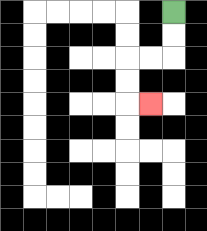{'start': '[7, 0]', 'end': '[6, 4]', 'path_directions': 'D,D,L,L,D,D,R', 'path_coordinates': '[[7, 0], [7, 1], [7, 2], [6, 2], [5, 2], [5, 3], [5, 4], [6, 4]]'}